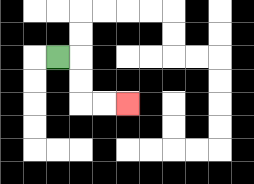{'start': '[2, 2]', 'end': '[5, 4]', 'path_directions': 'R,D,D,R,R', 'path_coordinates': '[[2, 2], [3, 2], [3, 3], [3, 4], [4, 4], [5, 4]]'}